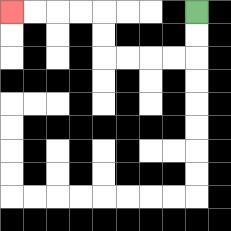{'start': '[8, 0]', 'end': '[0, 0]', 'path_directions': 'D,D,L,L,L,L,U,U,L,L,L,L', 'path_coordinates': '[[8, 0], [8, 1], [8, 2], [7, 2], [6, 2], [5, 2], [4, 2], [4, 1], [4, 0], [3, 0], [2, 0], [1, 0], [0, 0]]'}